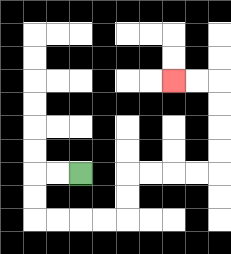{'start': '[3, 7]', 'end': '[7, 3]', 'path_directions': 'L,L,D,D,R,R,R,R,U,U,R,R,R,R,U,U,U,U,L,L', 'path_coordinates': '[[3, 7], [2, 7], [1, 7], [1, 8], [1, 9], [2, 9], [3, 9], [4, 9], [5, 9], [5, 8], [5, 7], [6, 7], [7, 7], [8, 7], [9, 7], [9, 6], [9, 5], [9, 4], [9, 3], [8, 3], [7, 3]]'}